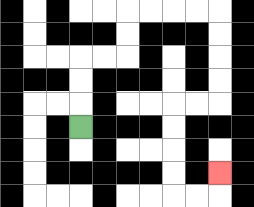{'start': '[3, 5]', 'end': '[9, 7]', 'path_directions': 'U,U,U,R,R,U,U,R,R,R,R,D,D,D,D,L,L,D,D,D,D,R,R,U', 'path_coordinates': '[[3, 5], [3, 4], [3, 3], [3, 2], [4, 2], [5, 2], [5, 1], [5, 0], [6, 0], [7, 0], [8, 0], [9, 0], [9, 1], [9, 2], [9, 3], [9, 4], [8, 4], [7, 4], [7, 5], [7, 6], [7, 7], [7, 8], [8, 8], [9, 8], [9, 7]]'}